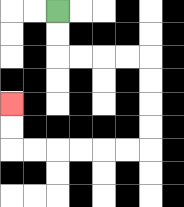{'start': '[2, 0]', 'end': '[0, 4]', 'path_directions': 'D,D,R,R,R,R,D,D,D,D,L,L,L,L,L,L,U,U', 'path_coordinates': '[[2, 0], [2, 1], [2, 2], [3, 2], [4, 2], [5, 2], [6, 2], [6, 3], [6, 4], [6, 5], [6, 6], [5, 6], [4, 6], [3, 6], [2, 6], [1, 6], [0, 6], [0, 5], [0, 4]]'}